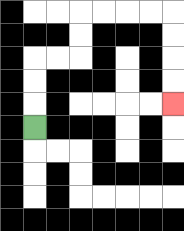{'start': '[1, 5]', 'end': '[7, 4]', 'path_directions': 'U,U,U,R,R,U,U,R,R,R,R,D,D,D,D', 'path_coordinates': '[[1, 5], [1, 4], [1, 3], [1, 2], [2, 2], [3, 2], [3, 1], [3, 0], [4, 0], [5, 0], [6, 0], [7, 0], [7, 1], [7, 2], [7, 3], [7, 4]]'}